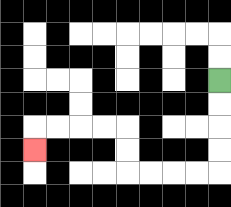{'start': '[9, 3]', 'end': '[1, 6]', 'path_directions': 'D,D,D,D,L,L,L,L,U,U,L,L,L,L,D', 'path_coordinates': '[[9, 3], [9, 4], [9, 5], [9, 6], [9, 7], [8, 7], [7, 7], [6, 7], [5, 7], [5, 6], [5, 5], [4, 5], [3, 5], [2, 5], [1, 5], [1, 6]]'}